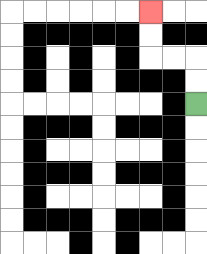{'start': '[8, 4]', 'end': '[6, 0]', 'path_directions': 'U,U,L,L,U,U', 'path_coordinates': '[[8, 4], [8, 3], [8, 2], [7, 2], [6, 2], [6, 1], [6, 0]]'}